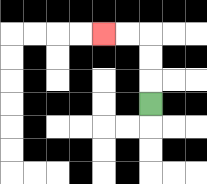{'start': '[6, 4]', 'end': '[4, 1]', 'path_directions': 'U,U,U,L,L', 'path_coordinates': '[[6, 4], [6, 3], [6, 2], [6, 1], [5, 1], [4, 1]]'}